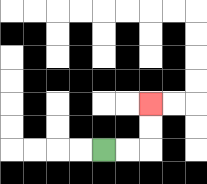{'start': '[4, 6]', 'end': '[6, 4]', 'path_directions': 'R,R,U,U', 'path_coordinates': '[[4, 6], [5, 6], [6, 6], [6, 5], [6, 4]]'}